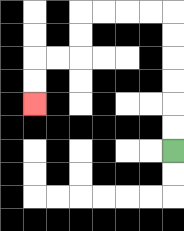{'start': '[7, 6]', 'end': '[1, 4]', 'path_directions': 'U,U,U,U,U,U,L,L,L,L,D,D,L,L,D,D', 'path_coordinates': '[[7, 6], [7, 5], [7, 4], [7, 3], [7, 2], [7, 1], [7, 0], [6, 0], [5, 0], [4, 0], [3, 0], [3, 1], [3, 2], [2, 2], [1, 2], [1, 3], [1, 4]]'}